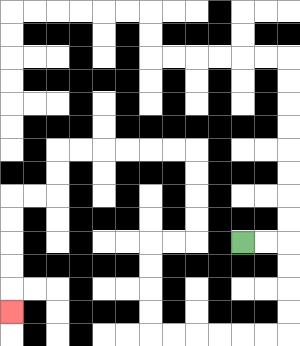{'start': '[10, 10]', 'end': '[0, 13]', 'path_directions': 'R,R,D,D,D,D,L,L,L,L,L,L,U,U,U,U,R,R,U,U,U,U,L,L,L,L,L,L,D,D,L,L,D,D,D,D,D', 'path_coordinates': '[[10, 10], [11, 10], [12, 10], [12, 11], [12, 12], [12, 13], [12, 14], [11, 14], [10, 14], [9, 14], [8, 14], [7, 14], [6, 14], [6, 13], [6, 12], [6, 11], [6, 10], [7, 10], [8, 10], [8, 9], [8, 8], [8, 7], [8, 6], [7, 6], [6, 6], [5, 6], [4, 6], [3, 6], [2, 6], [2, 7], [2, 8], [1, 8], [0, 8], [0, 9], [0, 10], [0, 11], [0, 12], [0, 13]]'}